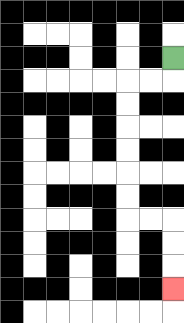{'start': '[7, 2]', 'end': '[7, 12]', 'path_directions': 'D,L,L,D,D,D,D,D,D,R,R,D,D,D', 'path_coordinates': '[[7, 2], [7, 3], [6, 3], [5, 3], [5, 4], [5, 5], [5, 6], [5, 7], [5, 8], [5, 9], [6, 9], [7, 9], [7, 10], [7, 11], [7, 12]]'}